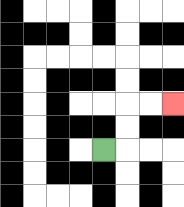{'start': '[4, 6]', 'end': '[7, 4]', 'path_directions': 'R,U,U,R,R', 'path_coordinates': '[[4, 6], [5, 6], [5, 5], [5, 4], [6, 4], [7, 4]]'}